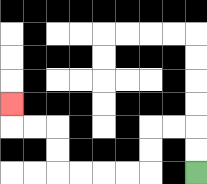{'start': '[8, 7]', 'end': '[0, 4]', 'path_directions': 'U,U,L,L,D,D,L,L,L,L,U,U,L,L,U', 'path_coordinates': '[[8, 7], [8, 6], [8, 5], [7, 5], [6, 5], [6, 6], [6, 7], [5, 7], [4, 7], [3, 7], [2, 7], [2, 6], [2, 5], [1, 5], [0, 5], [0, 4]]'}